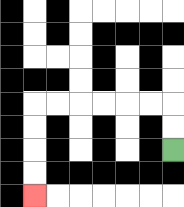{'start': '[7, 6]', 'end': '[1, 8]', 'path_directions': 'U,U,L,L,L,L,L,L,D,D,D,D', 'path_coordinates': '[[7, 6], [7, 5], [7, 4], [6, 4], [5, 4], [4, 4], [3, 4], [2, 4], [1, 4], [1, 5], [1, 6], [1, 7], [1, 8]]'}